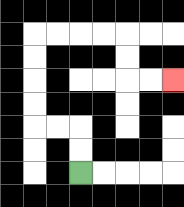{'start': '[3, 7]', 'end': '[7, 3]', 'path_directions': 'U,U,L,L,U,U,U,U,R,R,R,R,D,D,R,R', 'path_coordinates': '[[3, 7], [3, 6], [3, 5], [2, 5], [1, 5], [1, 4], [1, 3], [1, 2], [1, 1], [2, 1], [3, 1], [4, 1], [5, 1], [5, 2], [5, 3], [6, 3], [7, 3]]'}